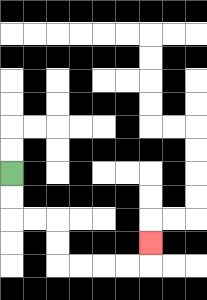{'start': '[0, 7]', 'end': '[6, 10]', 'path_directions': 'D,D,R,R,D,D,R,R,R,R,U', 'path_coordinates': '[[0, 7], [0, 8], [0, 9], [1, 9], [2, 9], [2, 10], [2, 11], [3, 11], [4, 11], [5, 11], [6, 11], [6, 10]]'}